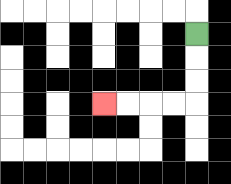{'start': '[8, 1]', 'end': '[4, 4]', 'path_directions': 'D,D,D,L,L,L,L', 'path_coordinates': '[[8, 1], [8, 2], [8, 3], [8, 4], [7, 4], [6, 4], [5, 4], [4, 4]]'}